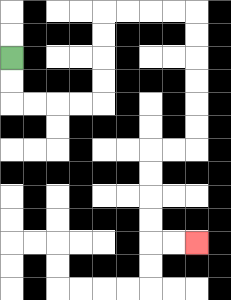{'start': '[0, 2]', 'end': '[8, 10]', 'path_directions': 'D,D,R,R,R,R,U,U,U,U,R,R,R,R,D,D,D,D,D,D,L,L,D,D,D,D,R,R', 'path_coordinates': '[[0, 2], [0, 3], [0, 4], [1, 4], [2, 4], [3, 4], [4, 4], [4, 3], [4, 2], [4, 1], [4, 0], [5, 0], [6, 0], [7, 0], [8, 0], [8, 1], [8, 2], [8, 3], [8, 4], [8, 5], [8, 6], [7, 6], [6, 6], [6, 7], [6, 8], [6, 9], [6, 10], [7, 10], [8, 10]]'}